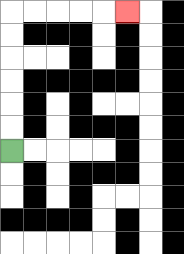{'start': '[0, 6]', 'end': '[5, 0]', 'path_directions': 'U,U,U,U,U,U,R,R,R,R,R', 'path_coordinates': '[[0, 6], [0, 5], [0, 4], [0, 3], [0, 2], [0, 1], [0, 0], [1, 0], [2, 0], [3, 0], [4, 0], [5, 0]]'}